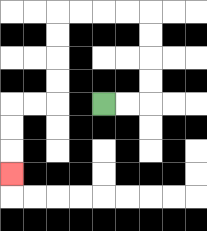{'start': '[4, 4]', 'end': '[0, 7]', 'path_directions': 'R,R,U,U,U,U,L,L,L,L,D,D,D,D,L,L,D,D,D', 'path_coordinates': '[[4, 4], [5, 4], [6, 4], [6, 3], [6, 2], [6, 1], [6, 0], [5, 0], [4, 0], [3, 0], [2, 0], [2, 1], [2, 2], [2, 3], [2, 4], [1, 4], [0, 4], [0, 5], [0, 6], [0, 7]]'}